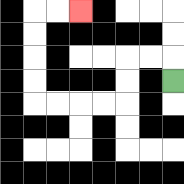{'start': '[7, 3]', 'end': '[3, 0]', 'path_directions': 'U,L,L,D,D,L,L,L,L,U,U,U,U,R,R', 'path_coordinates': '[[7, 3], [7, 2], [6, 2], [5, 2], [5, 3], [5, 4], [4, 4], [3, 4], [2, 4], [1, 4], [1, 3], [1, 2], [1, 1], [1, 0], [2, 0], [3, 0]]'}